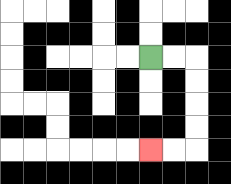{'start': '[6, 2]', 'end': '[6, 6]', 'path_directions': 'R,R,D,D,D,D,L,L', 'path_coordinates': '[[6, 2], [7, 2], [8, 2], [8, 3], [8, 4], [8, 5], [8, 6], [7, 6], [6, 6]]'}